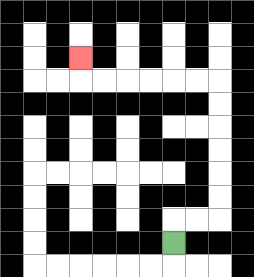{'start': '[7, 10]', 'end': '[3, 2]', 'path_directions': 'U,R,R,U,U,U,U,U,U,L,L,L,L,L,L,U', 'path_coordinates': '[[7, 10], [7, 9], [8, 9], [9, 9], [9, 8], [9, 7], [9, 6], [9, 5], [9, 4], [9, 3], [8, 3], [7, 3], [6, 3], [5, 3], [4, 3], [3, 3], [3, 2]]'}